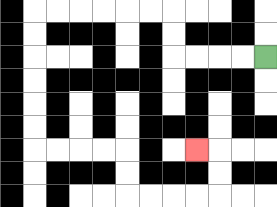{'start': '[11, 2]', 'end': '[8, 6]', 'path_directions': 'L,L,L,L,U,U,L,L,L,L,L,L,D,D,D,D,D,D,R,R,R,R,D,D,R,R,R,R,U,U,L', 'path_coordinates': '[[11, 2], [10, 2], [9, 2], [8, 2], [7, 2], [7, 1], [7, 0], [6, 0], [5, 0], [4, 0], [3, 0], [2, 0], [1, 0], [1, 1], [1, 2], [1, 3], [1, 4], [1, 5], [1, 6], [2, 6], [3, 6], [4, 6], [5, 6], [5, 7], [5, 8], [6, 8], [7, 8], [8, 8], [9, 8], [9, 7], [9, 6], [8, 6]]'}